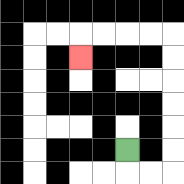{'start': '[5, 6]', 'end': '[3, 2]', 'path_directions': 'D,R,R,U,U,U,U,U,U,L,L,L,L,D', 'path_coordinates': '[[5, 6], [5, 7], [6, 7], [7, 7], [7, 6], [7, 5], [7, 4], [7, 3], [7, 2], [7, 1], [6, 1], [5, 1], [4, 1], [3, 1], [3, 2]]'}